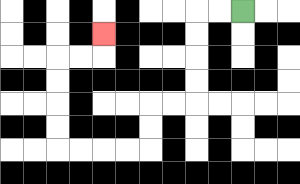{'start': '[10, 0]', 'end': '[4, 1]', 'path_directions': 'L,L,D,D,D,D,L,L,D,D,L,L,L,L,U,U,U,U,R,R,U', 'path_coordinates': '[[10, 0], [9, 0], [8, 0], [8, 1], [8, 2], [8, 3], [8, 4], [7, 4], [6, 4], [6, 5], [6, 6], [5, 6], [4, 6], [3, 6], [2, 6], [2, 5], [2, 4], [2, 3], [2, 2], [3, 2], [4, 2], [4, 1]]'}